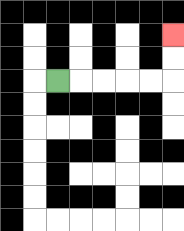{'start': '[2, 3]', 'end': '[7, 1]', 'path_directions': 'R,R,R,R,R,U,U', 'path_coordinates': '[[2, 3], [3, 3], [4, 3], [5, 3], [6, 3], [7, 3], [7, 2], [7, 1]]'}